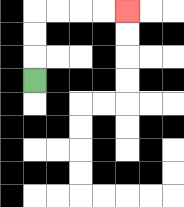{'start': '[1, 3]', 'end': '[5, 0]', 'path_directions': 'U,U,U,R,R,R,R', 'path_coordinates': '[[1, 3], [1, 2], [1, 1], [1, 0], [2, 0], [3, 0], [4, 0], [5, 0]]'}